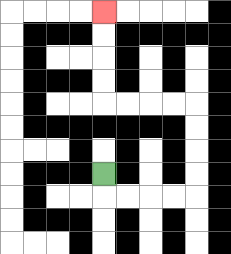{'start': '[4, 7]', 'end': '[4, 0]', 'path_directions': 'D,R,R,R,R,U,U,U,U,L,L,L,L,U,U,U,U', 'path_coordinates': '[[4, 7], [4, 8], [5, 8], [6, 8], [7, 8], [8, 8], [8, 7], [8, 6], [8, 5], [8, 4], [7, 4], [6, 4], [5, 4], [4, 4], [4, 3], [4, 2], [4, 1], [4, 0]]'}